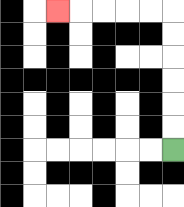{'start': '[7, 6]', 'end': '[2, 0]', 'path_directions': 'U,U,U,U,U,U,L,L,L,L,L', 'path_coordinates': '[[7, 6], [7, 5], [7, 4], [7, 3], [7, 2], [7, 1], [7, 0], [6, 0], [5, 0], [4, 0], [3, 0], [2, 0]]'}